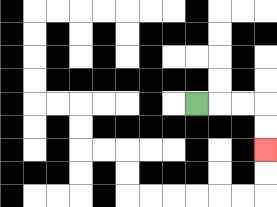{'start': '[8, 4]', 'end': '[11, 6]', 'path_directions': 'R,R,R,D,D', 'path_coordinates': '[[8, 4], [9, 4], [10, 4], [11, 4], [11, 5], [11, 6]]'}